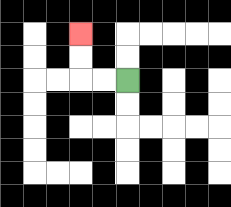{'start': '[5, 3]', 'end': '[3, 1]', 'path_directions': 'L,L,U,U', 'path_coordinates': '[[5, 3], [4, 3], [3, 3], [3, 2], [3, 1]]'}